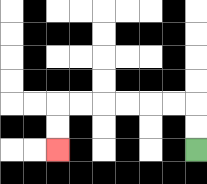{'start': '[8, 6]', 'end': '[2, 6]', 'path_directions': 'U,U,L,L,L,L,L,L,D,D', 'path_coordinates': '[[8, 6], [8, 5], [8, 4], [7, 4], [6, 4], [5, 4], [4, 4], [3, 4], [2, 4], [2, 5], [2, 6]]'}